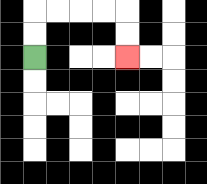{'start': '[1, 2]', 'end': '[5, 2]', 'path_directions': 'U,U,R,R,R,R,D,D', 'path_coordinates': '[[1, 2], [1, 1], [1, 0], [2, 0], [3, 0], [4, 0], [5, 0], [5, 1], [5, 2]]'}